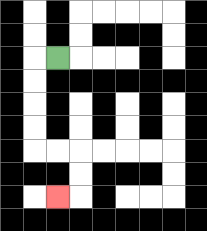{'start': '[2, 2]', 'end': '[2, 8]', 'path_directions': 'L,D,D,D,D,R,R,D,D,L', 'path_coordinates': '[[2, 2], [1, 2], [1, 3], [1, 4], [1, 5], [1, 6], [2, 6], [3, 6], [3, 7], [3, 8], [2, 8]]'}